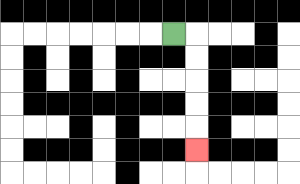{'start': '[7, 1]', 'end': '[8, 6]', 'path_directions': 'R,D,D,D,D,D', 'path_coordinates': '[[7, 1], [8, 1], [8, 2], [8, 3], [8, 4], [8, 5], [8, 6]]'}